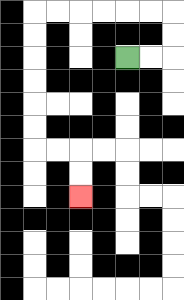{'start': '[5, 2]', 'end': '[3, 8]', 'path_directions': 'R,R,U,U,L,L,L,L,L,L,D,D,D,D,D,D,R,R,D,D', 'path_coordinates': '[[5, 2], [6, 2], [7, 2], [7, 1], [7, 0], [6, 0], [5, 0], [4, 0], [3, 0], [2, 0], [1, 0], [1, 1], [1, 2], [1, 3], [1, 4], [1, 5], [1, 6], [2, 6], [3, 6], [3, 7], [3, 8]]'}